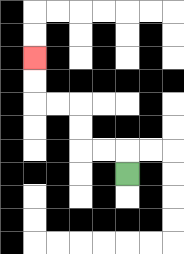{'start': '[5, 7]', 'end': '[1, 2]', 'path_directions': 'U,L,L,U,U,L,L,U,U', 'path_coordinates': '[[5, 7], [5, 6], [4, 6], [3, 6], [3, 5], [3, 4], [2, 4], [1, 4], [1, 3], [1, 2]]'}